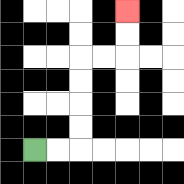{'start': '[1, 6]', 'end': '[5, 0]', 'path_directions': 'R,R,U,U,U,U,R,R,U,U', 'path_coordinates': '[[1, 6], [2, 6], [3, 6], [3, 5], [3, 4], [3, 3], [3, 2], [4, 2], [5, 2], [5, 1], [5, 0]]'}